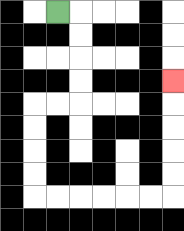{'start': '[2, 0]', 'end': '[7, 3]', 'path_directions': 'R,D,D,D,D,L,L,D,D,D,D,R,R,R,R,R,R,U,U,U,U,U', 'path_coordinates': '[[2, 0], [3, 0], [3, 1], [3, 2], [3, 3], [3, 4], [2, 4], [1, 4], [1, 5], [1, 6], [1, 7], [1, 8], [2, 8], [3, 8], [4, 8], [5, 8], [6, 8], [7, 8], [7, 7], [7, 6], [7, 5], [7, 4], [7, 3]]'}